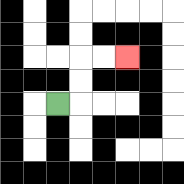{'start': '[2, 4]', 'end': '[5, 2]', 'path_directions': 'R,U,U,R,R', 'path_coordinates': '[[2, 4], [3, 4], [3, 3], [3, 2], [4, 2], [5, 2]]'}